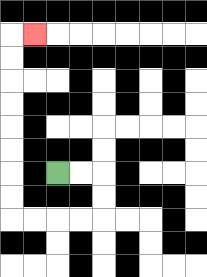{'start': '[2, 7]', 'end': '[1, 1]', 'path_directions': 'R,R,D,D,L,L,L,L,U,U,U,U,U,U,U,U,R', 'path_coordinates': '[[2, 7], [3, 7], [4, 7], [4, 8], [4, 9], [3, 9], [2, 9], [1, 9], [0, 9], [0, 8], [0, 7], [0, 6], [0, 5], [0, 4], [0, 3], [0, 2], [0, 1], [1, 1]]'}